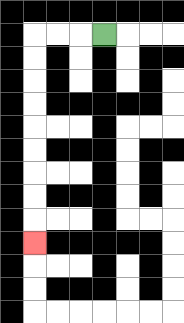{'start': '[4, 1]', 'end': '[1, 10]', 'path_directions': 'L,L,L,D,D,D,D,D,D,D,D,D', 'path_coordinates': '[[4, 1], [3, 1], [2, 1], [1, 1], [1, 2], [1, 3], [1, 4], [1, 5], [1, 6], [1, 7], [1, 8], [1, 9], [1, 10]]'}